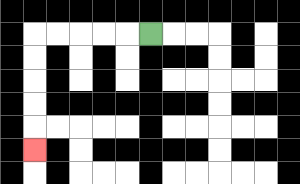{'start': '[6, 1]', 'end': '[1, 6]', 'path_directions': 'L,L,L,L,L,D,D,D,D,D', 'path_coordinates': '[[6, 1], [5, 1], [4, 1], [3, 1], [2, 1], [1, 1], [1, 2], [1, 3], [1, 4], [1, 5], [1, 6]]'}